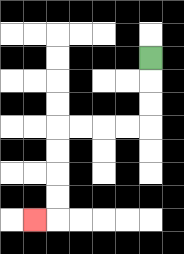{'start': '[6, 2]', 'end': '[1, 9]', 'path_directions': 'D,D,D,L,L,L,L,D,D,D,D,L', 'path_coordinates': '[[6, 2], [6, 3], [6, 4], [6, 5], [5, 5], [4, 5], [3, 5], [2, 5], [2, 6], [2, 7], [2, 8], [2, 9], [1, 9]]'}